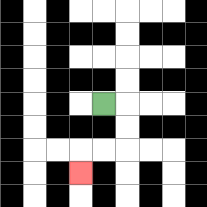{'start': '[4, 4]', 'end': '[3, 7]', 'path_directions': 'R,D,D,L,L,D', 'path_coordinates': '[[4, 4], [5, 4], [5, 5], [5, 6], [4, 6], [3, 6], [3, 7]]'}